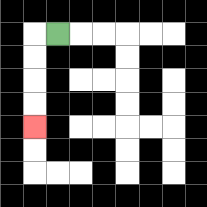{'start': '[2, 1]', 'end': '[1, 5]', 'path_directions': 'L,D,D,D,D', 'path_coordinates': '[[2, 1], [1, 1], [1, 2], [1, 3], [1, 4], [1, 5]]'}